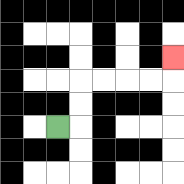{'start': '[2, 5]', 'end': '[7, 2]', 'path_directions': 'R,U,U,R,R,R,R,U', 'path_coordinates': '[[2, 5], [3, 5], [3, 4], [3, 3], [4, 3], [5, 3], [6, 3], [7, 3], [7, 2]]'}